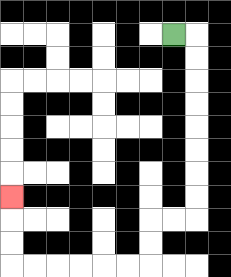{'start': '[7, 1]', 'end': '[0, 8]', 'path_directions': 'R,D,D,D,D,D,D,D,D,L,L,D,D,L,L,L,L,L,L,U,U,U', 'path_coordinates': '[[7, 1], [8, 1], [8, 2], [8, 3], [8, 4], [8, 5], [8, 6], [8, 7], [8, 8], [8, 9], [7, 9], [6, 9], [6, 10], [6, 11], [5, 11], [4, 11], [3, 11], [2, 11], [1, 11], [0, 11], [0, 10], [0, 9], [0, 8]]'}